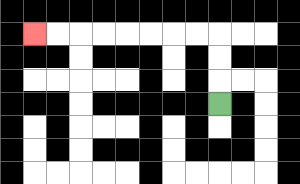{'start': '[9, 4]', 'end': '[1, 1]', 'path_directions': 'U,U,U,L,L,L,L,L,L,L,L', 'path_coordinates': '[[9, 4], [9, 3], [9, 2], [9, 1], [8, 1], [7, 1], [6, 1], [5, 1], [4, 1], [3, 1], [2, 1], [1, 1]]'}